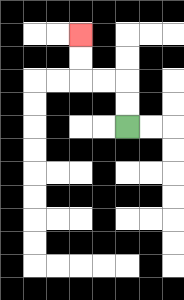{'start': '[5, 5]', 'end': '[3, 1]', 'path_directions': 'U,U,L,L,U,U', 'path_coordinates': '[[5, 5], [5, 4], [5, 3], [4, 3], [3, 3], [3, 2], [3, 1]]'}